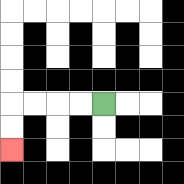{'start': '[4, 4]', 'end': '[0, 6]', 'path_directions': 'L,L,L,L,D,D', 'path_coordinates': '[[4, 4], [3, 4], [2, 4], [1, 4], [0, 4], [0, 5], [0, 6]]'}